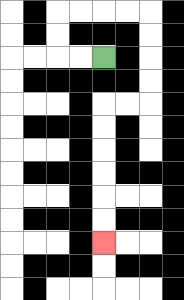{'start': '[4, 2]', 'end': '[4, 10]', 'path_directions': 'L,L,U,U,R,R,R,R,D,D,D,D,L,L,D,D,D,D,D,D', 'path_coordinates': '[[4, 2], [3, 2], [2, 2], [2, 1], [2, 0], [3, 0], [4, 0], [5, 0], [6, 0], [6, 1], [6, 2], [6, 3], [6, 4], [5, 4], [4, 4], [4, 5], [4, 6], [4, 7], [4, 8], [4, 9], [4, 10]]'}